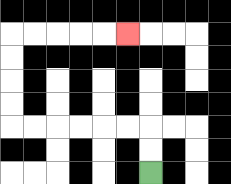{'start': '[6, 7]', 'end': '[5, 1]', 'path_directions': 'U,U,L,L,L,L,L,L,U,U,U,U,R,R,R,R,R', 'path_coordinates': '[[6, 7], [6, 6], [6, 5], [5, 5], [4, 5], [3, 5], [2, 5], [1, 5], [0, 5], [0, 4], [0, 3], [0, 2], [0, 1], [1, 1], [2, 1], [3, 1], [4, 1], [5, 1]]'}